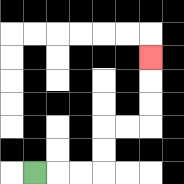{'start': '[1, 7]', 'end': '[6, 2]', 'path_directions': 'R,R,R,U,U,R,R,U,U,U', 'path_coordinates': '[[1, 7], [2, 7], [3, 7], [4, 7], [4, 6], [4, 5], [5, 5], [6, 5], [6, 4], [6, 3], [6, 2]]'}